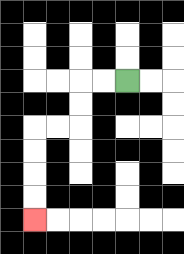{'start': '[5, 3]', 'end': '[1, 9]', 'path_directions': 'L,L,D,D,L,L,D,D,D,D', 'path_coordinates': '[[5, 3], [4, 3], [3, 3], [3, 4], [3, 5], [2, 5], [1, 5], [1, 6], [1, 7], [1, 8], [1, 9]]'}